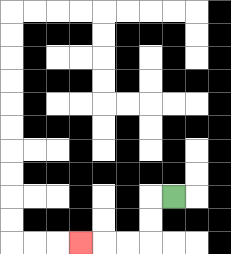{'start': '[7, 8]', 'end': '[3, 10]', 'path_directions': 'L,D,D,L,L,L', 'path_coordinates': '[[7, 8], [6, 8], [6, 9], [6, 10], [5, 10], [4, 10], [3, 10]]'}